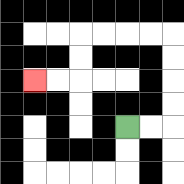{'start': '[5, 5]', 'end': '[1, 3]', 'path_directions': 'R,R,U,U,U,U,L,L,L,L,D,D,L,L', 'path_coordinates': '[[5, 5], [6, 5], [7, 5], [7, 4], [7, 3], [7, 2], [7, 1], [6, 1], [5, 1], [4, 1], [3, 1], [3, 2], [3, 3], [2, 3], [1, 3]]'}